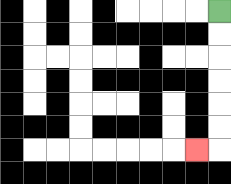{'start': '[9, 0]', 'end': '[8, 6]', 'path_directions': 'D,D,D,D,D,D,L', 'path_coordinates': '[[9, 0], [9, 1], [9, 2], [9, 3], [9, 4], [9, 5], [9, 6], [8, 6]]'}